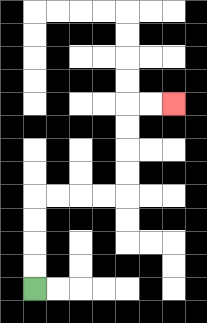{'start': '[1, 12]', 'end': '[7, 4]', 'path_directions': 'U,U,U,U,R,R,R,R,U,U,U,U,R,R', 'path_coordinates': '[[1, 12], [1, 11], [1, 10], [1, 9], [1, 8], [2, 8], [3, 8], [4, 8], [5, 8], [5, 7], [5, 6], [5, 5], [5, 4], [6, 4], [7, 4]]'}